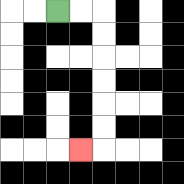{'start': '[2, 0]', 'end': '[3, 6]', 'path_directions': 'R,R,D,D,D,D,D,D,L', 'path_coordinates': '[[2, 0], [3, 0], [4, 0], [4, 1], [4, 2], [4, 3], [4, 4], [4, 5], [4, 6], [3, 6]]'}